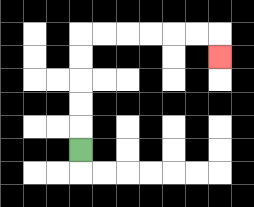{'start': '[3, 6]', 'end': '[9, 2]', 'path_directions': 'U,U,U,U,U,R,R,R,R,R,R,D', 'path_coordinates': '[[3, 6], [3, 5], [3, 4], [3, 3], [3, 2], [3, 1], [4, 1], [5, 1], [6, 1], [7, 1], [8, 1], [9, 1], [9, 2]]'}